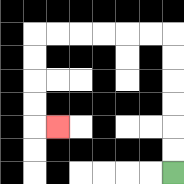{'start': '[7, 7]', 'end': '[2, 5]', 'path_directions': 'U,U,U,U,U,U,L,L,L,L,L,L,D,D,D,D,R', 'path_coordinates': '[[7, 7], [7, 6], [7, 5], [7, 4], [7, 3], [7, 2], [7, 1], [6, 1], [5, 1], [4, 1], [3, 1], [2, 1], [1, 1], [1, 2], [1, 3], [1, 4], [1, 5], [2, 5]]'}